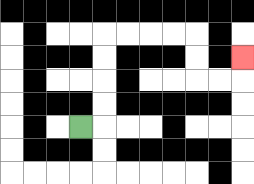{'start': '[3, 5]', 'end': '[10, 2]', 'path_directions': 'R,U,U,U,U,R,R,R,R,D,D,R,R,U', 'path_coordinates': '[[3, 5], [4, 5], [4, 4], [4, 3], [4, 2], [4, 1], [5, 1], [6, 1], [7, 1], [8, 1], [8, 2], [8, 3], [9, 3], [10, 3], [10, 2]]'}